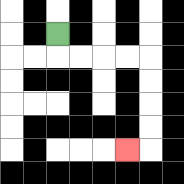{'start': '[2, 1]', 'end': '[5, 6]', 'path_directions': 'D,R,R,R,R,D,D,D,D,L', 'path_coordinates': '[[2, 1], [2, 2], [3, 2], [4, 2], [5, 2], [6, 2], [6, 3], [6, 4], [6, 5], [6, 6], [5, 6]]'}